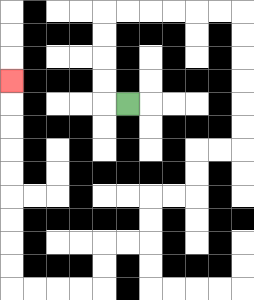{'start': '[5, 4]', 'end': '[0, 3]', 'path_directions': 'L,U,U,U,U,R,R,R,R,R,R,D,D,D,D,D,D,L,L,D,D,L,L,D,D,L,L,D,D,L,L,L,L,U,U,U,U,U,U,U,U,U', 'path_coordinates': '[[5, 4], [4, 4], [4, 3], [4, 2], [4, 1], [4, 0], [5, 0], [6, 0], [7, 0], [8, 0], [9, 0], [10, 0], [10, 1], [10, 2], [10, 3], [10, 4], [10, 5], [10, 6], [9, 6], [8, 6], [8, 7], [8, 8], [7, 8], [6, 8], [6, 9], [6, 10], [5, 10], [4, 10], [4, 11], [4, 12], [3, 12], [2, 12], [1, 12], [0, 12], [0, 11], [0, 10], [0, 9], [0, 8], [0, 7], [0, 6], [0, 5], [0, 4], [0, 3]]'}